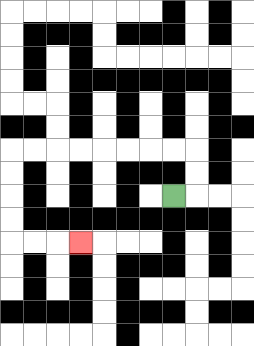{'start': '[7, 8]', 'end': '[3, 10]', 'path_directions': 'R,U,U,L,L,L,L,L,L,L,L,D,D,D,D,R,R,R', 'path_coordinates': '[[7, 8], [8, 8], [8, 7], [8, 6], [7, 6], [6, 6], [5, 6], [4, 6], [3, 6], [2, 6], [1, 6], [0, 6], [0, 7], [0, 8], [0, 9], [0, 10], [1, 10], [2, 10], [3, 10]]'}